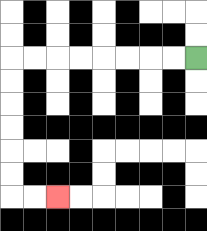{'start': '[8, 2]', 'end': '[2, 8]', 'path_directions': 'L,L,L,L,L,L,L,L,D,D,D,D,D,D,R,R', 'path_coordinates': '[[8, 2], [7, 2], [6, 2], [5, 2], [4, 2], [3, 2], [2, 2], [1, 2], [0, 2], [0, 3], [0, 4], [0, 5], [0, 6], [0, 7], [0, 8], [1, 8], [2, 8]]'}